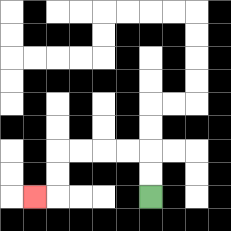{'start': '[6, 8]', 'end': '[1, 8]', 'path_directions': 'U,U,L,L,L,L,D,D,L', 'path_coordinates': '[[6, 8], [6, 7], [6, 6], [5, 6], [4, 6], [3, 6], [2, 6], [2, 7], [2, 8], [1, 8]]'}